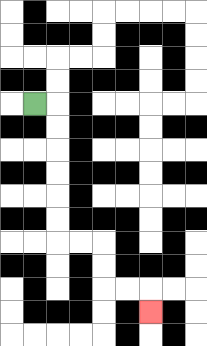{'start': '[1, 4]', 'end': '[6, 13]', 'path_directions': 'R,D,D,D,D,D,D,R,R,D,D,R,R,D', 'path_coordinates': '[[1, 4], [2, 4], [2, 5], [2, 6], [2, 7], [2, 8], [2, 9], [2, 10], [3, 10], [4, 10], [4, 11], [4, 12], [5, 12], [6, 12], [6, 13]]'}